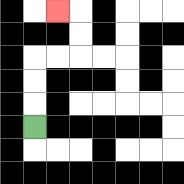{'start': '[1, 5]', 'end': '[2, 0]', 'path_directions': 'U,U,U,R,R,U,U,L', 'path_coordinates': '[[1, 5], [1, 4], [1, 3], [1, 2], [2, 2], [3, 2], [3, 1], [3, 0], [2, 0]]'}